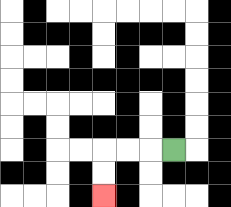{'start': '[7, 6]', 'end': '[4, 8]', 'path_directions': 'L,L,L,D,D', 'path_coordinates': '[[7, 6], [6, 6], [5, 6], [4, 6], [4, 7], [4, 8]]'}